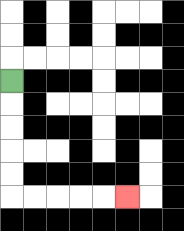{'start': '[0, 3]', 'end': '[5, 8]', 'path_directions': 'D,D,D,D,D,R,R,R,R,R', 'path_coordinates': '[[0, 3], [0, 4], [0, 5], [0, 6], [0, 7], [0, 8], [1, 8], [2, 8], [3, 8], [4, 8], [5, 8]]'}